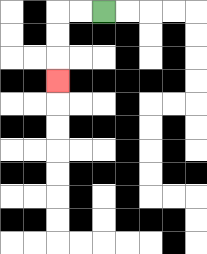{'start': '[4, 0]', 'end': '[2, 3]', 'path_directions': 'L,L,D,D,D', 'path_coordinates': '[[4, 0], [3, 0], [2, 0], [2, 1], [2, 2], [2, 3]]'}